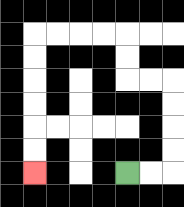{'start': '[5, 7]', 'end': '[1, 7]', 'path_directions': 'R,R,U,U,U,U,L,L,U,U,L,L,L,L,D,D,D,D,D,D', 'path_coordinates': '[[5, 7], [6, 7], [7, 7], [7, 6], [7, 5], [7, 4], [7, 3], [6, 3], [5, 3], [5, 2], [5, 1], [4, 1], [3, 1], [2, 1], [1, 1], [1, 2], [1, 3], [1, 4], [1, 5], [1, 6], [1, 7]]'}